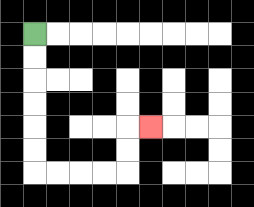{'start': '[1, 1]', 'end': '[6, 5]', 'path_directions': 'D,D,D,D,D,D,R,R,R,R,U,U,R', 'path_coordinates': '[[1, 1], [1, 2], [1, 3], [1, 4], [1, 5], [1, 6], [1, 7], [2, 7], [3, 7], [4, 7], [5, 7], [5, 6], [5, 5], [6, 5]]'}